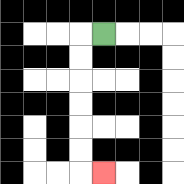{'start': '[4, 1]', 'end': '[4, 7]', 'path_directions': 'L,D,D,D,D,D,D,R', 'path_coordinates': '[[4, 1], [3, 1], [3, 2], [3, 3], [3, 4], [3, 5], [3, 6], [3, 7], [4, 7]]'}